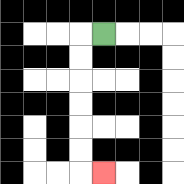{'start': '[4, 1]', 'end': '[4, 7]', 'path_directions': 'L,D,D,D,D,D,D,R', 'path_coordinates': '[[4, 1], [3, 1], [3, 2], [3, 3], [3, 4], [3, 5], [3, 6], [3, 7], [4, 7]]'}